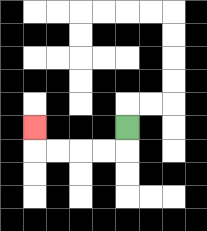{'start': '[5, 5]', 'end': '[1, 5]', 'path_directions': 'D,L,L,L,L,U', 'path_coordinates': '[[5, 5], [5, 6], [4, 6], [3, 6], [2, 6], [1, 6], [1, 5]]'}